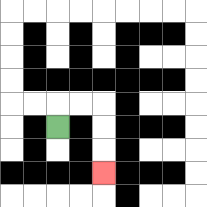{'start': '[2, 5]', 'end': '[4, 7]', 'path_directions': 'U,R,R,D,D,D', 'path_coordinates': '[[2, 5], [2, 4], [3, 4], [4, 4], [4, 5], [4, 6], [4, 7]]'}